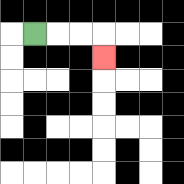{'start': '[1, 1]', 'end': '[4, 2]', 'path_directions': 'R,R,R,D', 'path_coordinates': '[[1, 1], [2, 1], [3, 1], [4, 1], [4, 2]]'}